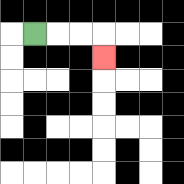{'start': '[1, 1]', 'end': '[4, 2]', 'path_directions': 'R,R,R,D', 'path_coordinates': '[[1, 1], [2, 1], [3, 1], [4, 1], [4, 2]]'}